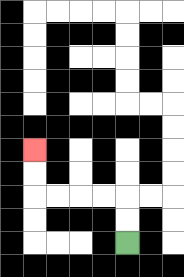{'start': '[5, 10]', 'end': '[1, 6]', 'path_directions': 'U,U,L,L,L,L,U,U', 'path_coordinates': '[[5, 10], [5, 9], [5, 8], [4, 8], [3, 8], [2, 8], [1, 8], [1, 7], [1, 6]]'}